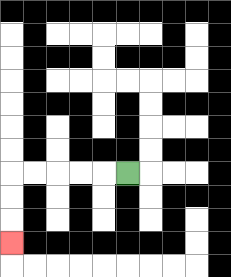{'start': '[5, 7]', 'end': '[0, 10]', 'path_directions': 'L,L,L,L,L,D,D,D', 'path_coordinates': '[[5, 7], [4, 7], [3, 7], [2, 7], [1, 7], [0, 7], [0, 8], [0, 9], [0, 10]]'}